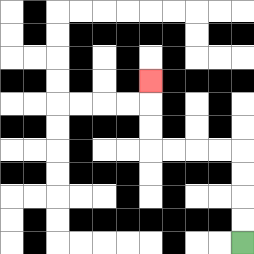{'start': '[10, 10]', 'end': '[6, 3]', 'path_directions': 'U,U,U,U,L,L,L,L,U,U,U', 'path_coordinates': '[[10, 10], [10, 9], [10, 8], [10, 7], [10, 6], [9, 6], [8, 6], [7, 6], [6, 6], [6, 5], [6, 4], [6, 3]]'}